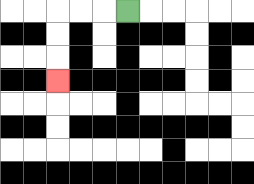{'start': '[5, 0]', 'end': '[2, 3]', 'path_directions': 'L,L,L,D,D,D', 'path_coordinates': '[[5, 0], [4, 0], [3, 0], [2, 0], [2, 1], [2, 2], [2, 3]]'}